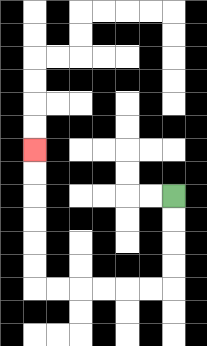{'start': '[7, 8]', 'end': '[1, 6]', 'path_directions': 'D,D,D,D,L,L,L,L,L,L,U,U,U,U,U,U', 'path_coordinates': '[[7, 8], [7, 9], [7, 10], [7, 11], [7, 12], [6, 12], [5, 12], [4, 12], [3, 12], [2, 12], [1, 12], [1, 11], [1, 10], [1, 9], [1, 8], [1, 7], [1, 6]]'}